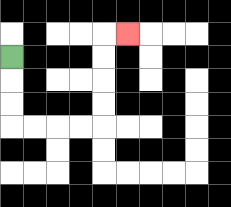{'start': '[0, 2]', 'end': '[5, 1]', 'path_directions': 'D,D,D,R,R,R,R,U,U,U,U,R', 'path_coordinates': '[[0, 2], [0, 3], [0, 4], [0, 5], [1, 5], [2, 5], [3, 5], [4, 5], [4, 4], [4, 3], [4, 2], [4, 1], [5, 1]]'}